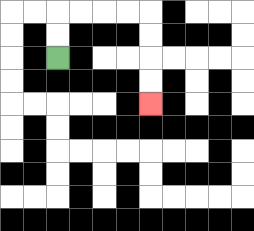{'start': '[2, 2]', 'end': '[6, 4]', 'path_directions': 'U,U,R,R,R,R,D,D,D,D', 'path_coordinates': '[[2, 2], [2, 1], [2, 0], [3, 0], [4, 0], [5, 0], [6, 0], [6, 1], [6, 2], [6, 3], [6, 4]]'}